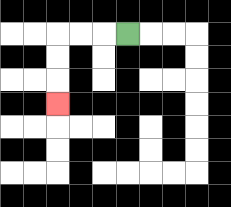{'start': '[5, 1]', 'end': '[2, 4]', 'path_directions': 'L,L,L,D,D,D', 'path_coordinates': '[[5, 1], [4, 1], [3, 1], [2, 1], [2, 2], [2, 3], [2, 4]]'}